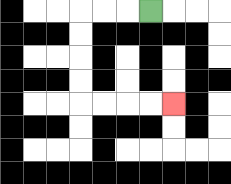{'start': '[6, 0]', 'end': '[7, 4]', 'path_directions': 'L,L,L,D,D,D,D,R,R,R,R', 'path_coordinates': '[[6, 0], [5, 0], [4, 0], [3, 0], [3, 1], [3, 2], [3, 3], [3, 4], [4, 4], [5, 4], [6, 4], [7, 4]]'}